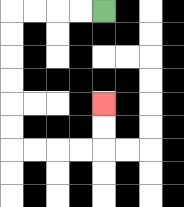{'start': '[4, 0]', 'end': '[4, 4]', 'path_directions': 'L,L,L,L,D,D,D,D,D,D,R,R,R,R,U,U', 'path_coordinates': '[[4, 0], [3, 0], [2, 0], [1, 0], [0, 0], [0, 1], [0, 2], [0, 3], [0, 4], [0, 5], [0, 6], [1, 6], [2, 6], [3, 6], [4, 6], [4, 5], [4, 4]]'}